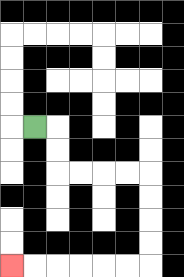{'start': '[1, 5]', 'end': '[0, 11]', 'path_directions': 'R,D,D,R,R,R,R,D,D,D,D,L,L,L,L,L,L', 'path_coordinates': '[[1, 5], [2, 5], [2, 6], [2, 7], [3, 7], [4, 7], [5, 7], [6, 7], [6, 8], [6, 9], [6, 10], [6, 11], [5, 11], [4, 11], [3, 11], [2, 11], [1, 11], [0, 11]]'}